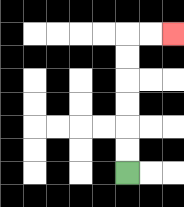{'start': '[5, 7]', 'end': '[7, 1]', 'path_directions': 'U,U,U,U,U,U,R,R', 'path_coordinates': '[[5, 7], [5, 6], [5, 5], [5, 4], [5, 3], [5, 2], [5, 1], [6, 1], [7, 1]]'}